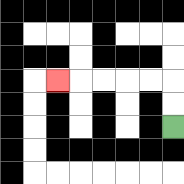{'start': '[7, 5]', 'end': '[2, 3]', 'path_directions': 'U,U,L,L,L,L,L', 'path_coordinates': '[[7, 5], [7, 4], [7, 3], [6, 3], [5, 3], [4, 3], [3, 3], [2, 3]]'}